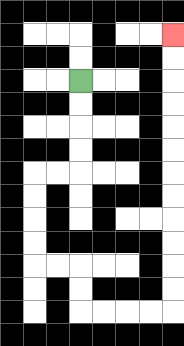{'start': '[3, 3]', 'end': '[7, 1]', 'path_directions': 'D,D,D,D,L,L,D,D,D,D,R,R,D,D,R,R,R,R,U,U,U,U,U,U,U,U,U,U,U,U', 'path_coordinates': '[[3, 3], [3, 4], [3, 5], [3, 6], [3, 7], [2, 7], [1, 7], [1, 8], [1, 9], [1, 10], [1, 11], [2, 11], [3, 11], [3, 12], [3, 13], [4, 13], [5, 13], [6, 13], [7, 13], [7, 12], [7, 11], [7, 10], [7, 9], [7, 8], [7, 7], [7, 6], [7, 5], [7, 4], [7, 3], [7, 2], [7, 1]]'}